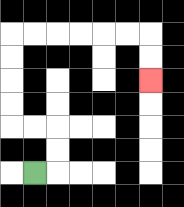{'start': '[1, 7]', 'end': '[6, 3]', 'path_directions': 'R,U,U,L,L,U,U,U,U,R,R,R,R,R,R,D,D', 'path_coordinates': '[[1, 7], [2, 7], [2, 6], [2, 5], [1, 5], [0, 5], [0, 4], [0, 3], [0, 2], [0, 1], [1, 1], [2, 1], [3, 1], [4, 1], [5, 1], [6, 1], [6, 2], [6, 3]]'}